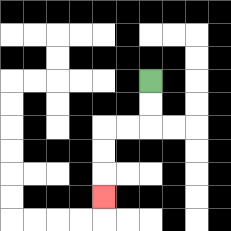{'start': '[6, 3]', 'end': '[4, 8]', 'path_directions': 'D,D,L,L,D,D,D', 'path_coordinates': '[[6, 3], [6, 4], [6, 5], [5, 5], [4, 5], [4, 6], [4, 7], [4, 8]]'}